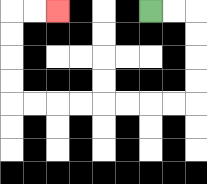{'start': '[6, 0]', 'end': '[2, 0]', 'path_directions': 'R,R,D,D,D,D,L,L,L,L,L,L,L,L,U,U,U,U,R,R', 'path_coordinates': '[[6, 0], [7, 0], [8, 0], [8, 1], [8, 2], [8, 3], [8, 4], [7, 4], [6, 4], [5, 4], [4, 4], [3, 4], [2, 4], [1, 4], [0, 4], [0, 3], [0, 2], [0, 1], [0, 0], [1, 0], [2, 0]]'}